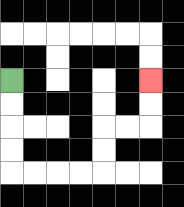{'start': '[0, 3]', 'end': '[6, 3]', 'path_directions': 'D,D,D,D,R,R,R,R,U,U,R,R,U,U', 'path_coordinates': '[[0, 3], [0, 4], [0, 5], [0, 6], [0, 7], [1, 7], [2, 7], [3, 7], [4, 7], [4, 6], [4, 5], [5, 5], [6, 5], [6, 4], [6, 3]]'}